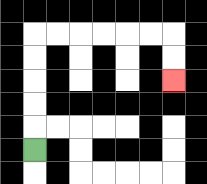{'start': '[1, 6]', 'end': '[7, 3]', 'path_directions': 'U,U,U,U,U,R,R,R,R,R,R,D,D', 'path_coordinates': '[[1, 6], [1, 5], [1, 4], [1, 3], [1, 2], [1, 1], [2, 1], [3, 1], [4, 1], [5, 1], [6, 1], [7, 1], [7, 2], [7, 3]]'}